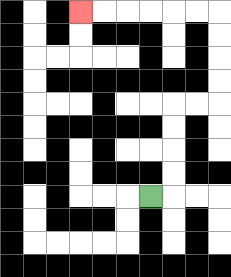{'start': '[6, 8]', 'end': '[3, 0]', 'path_directions': 'R,U,U,U,U,R,R,U,U,U,U,L,L,L,L,L,L', 'path_coordinates': '[[6, 8], [7, 8], [7, 7], [7, 6], [7, 5], [7, 4], [8, 4], [9, 4], [9, 3], [9, 2], [9, 1], [9, 0], [8, 0], [7, 0], [6, 0], [5, 0], [4, 0], [3, 0]]'}